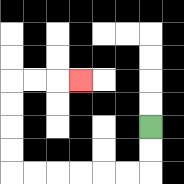{'start': '[6, 5]', 'end': '[3, 3]', 'path_directions': 'D,D,L,L,L,L,L,L,U,U,U,U,R,R,R', 'path_coordinates': '[[6, 5], [6, 6], [6, 7], [5, 7], [4, 7], [3, 7], [2, 7], [1, 7], [0, 7], [0, 6], [0, 5], [0, 4], [0, 3], [1, 3], [2, 3], [3, 3]]'}